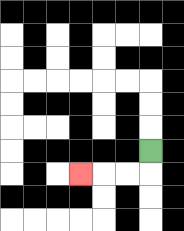{'start': '[6, 6]', 'end': '[3, 7]', 'path_directions': 'D,L,L,L', 'path_coordinates': '[[6, 6], [6, 7], [5, 7], [4, 7], [3, 7]]'}